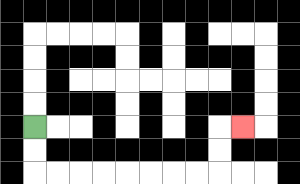{'start': '[1, 5]', 'end': '[10, 5]', 'path_directions': 'D,D,R,R,R,R,R,R,R,R,U,U,R', 'path_coordinates': '[[1, 5], [1, 6], [1, 7], [2, 7], [3, 7], [4, 7], [5, 7], [6, 7], [7, 7], [8, 7], [9, 7], [9, 6], [9, 5], [10, 5]]'}